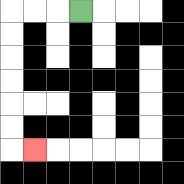{'start': '[3, 0]', 'end': '[1, 6]', 'path_directions': 'L,L,L,D,D,D,D,D,D,R', 'path_coordinates': '[[3, 0], [2, 0], [1, 0], [0, 0], [0, 1], [0, 2], [0, 3], [0, 4], [0, 5], [0, 6], [1, 6]]'}